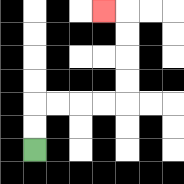{'start': '[1, 6]', 'end': '[4, 0]', 'path_directions': 'U,U,R,R,R,R,U,U,U,U,L', 'path_coordinates': '[[1, 6], [1, 5], [1, 4], [2, 4], [3, 4], [4, 4], [5, 4], [5, 3], [5, 2], [5, 1], [5, 0], [4, 0]]'}